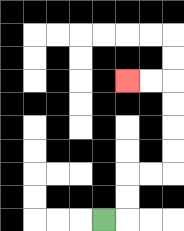{'start': '[4, 9]', 'end': '[5, 3]', 'path_directions': 'R,U,U,R,R,U,U,U,U,L,L', 'path_coordinates': '[[4, 9], [5, 9], [5, 8], [5, 7], [6, 7], [7, 7], [7, 6], [7, 5], [7, 4], [7, 3], [6, 3], [5, 3]]'}